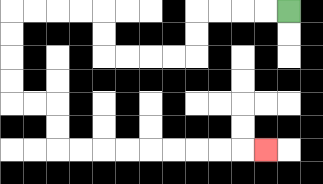{'start': '[12, 0]', 'end': '[11, 6]', 'path_directions': 'L,L,L,L,D,D,L,L,L,L,U,U,L,L,L,L,D,D,D,D,R,R,D,D,R,R,R,R,R,R,R,R,R', 'path_coordinates': '[[12, 0], [11, 0], [10, 0], [9, 0], [8, 0], [8, 1], [8, 2], [7, 2], [6, 2], [5, 2], [4, 2], [4, 1], [4, 0], [3, 0], [2, 0], [1, 0], [0, 0], [0, 1], [0, 2], [0, 3], [0, 4], [1, 4], [2, 4], [2, 5], [2, 6], [3, 6], [4, 6], [5, 6], [6, 6], [7, 6], [8, 6], [9, 6], [10, 6], [11, 6]]'}